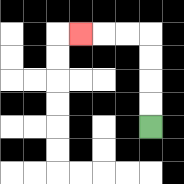{'start': '[6, 5]', 'end': '[3, 1]', 'path_directions': 'U,U,U,U,L,L,L', 'path_coordinates': '[[6, 5], [6, 4], [6, 3], [6, 2], [6, 1], [5, 1], [4, 1], [3, 1]]'}